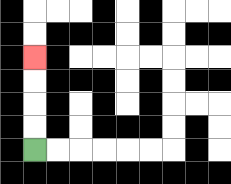{'start': '[1, 6]', 'end': '[1, 2]', 'path_directions': 'U,U,U,U', 'path_coordinates': '[[1, 6], [1, 5], [1, 4], [1, 3], [1, 2]]'}